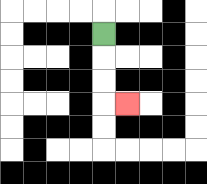{'start': '[4, 1]', 'end': '[5, 4]', 'path_directions': 'D,D,D,R', 'path_coordinates': '[[4, 1], [4, 2], [4, 3], [4, 4], [5, 4]]'}